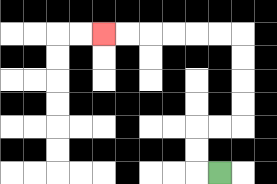{'start': '[9, 7]', 'end': '[4, 1]', 'path_directions': 'L,U,U,R,R,U,U,U,U,L,L,L,L,L,L', 'path_coordinates': '[[9, 7], [8, 7], [8, 6], [8, 5], [9, 5], [10, 5], [10, 4], [10, 3], [10, 2], [10, 1], [9, 1], [8, 1], [7, 1], [6, 1], [5, 1], [4, 1]]'}